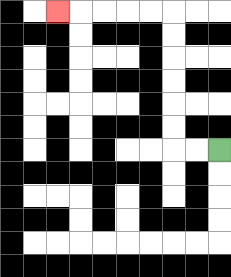{'start': '[9, 6]', 'end': '[2, 0]', 'path_directions': 'L,L,U,U,U,U,U,U,L,L,L,L,L', 'path_coordinates': '[[9, 6], [8, 6], [7, 6], [7, 5], [7, 4], [7, 3], [7, 2], [7, 1], [7, 0], [6, 0], [5, 0], [4, 0], [3, 0], [2, 0]]'}